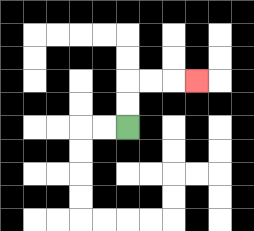{'start': '[5, 5]', 'end': '[8, 3]', 'path_directions': 'U,U,R,R,R', 'path_coordinates': '[[5, 5], [5, 4], [5, 3], [6, 3], [7, 3], [8, 3]]'}